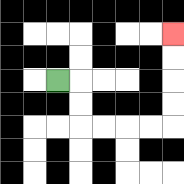{'start': '[2, 3]', 'end': '[7, 1]', 'path_directions': 'R,D,D,R,R,R,R,U,U,U,U', 'path_coordinates': '[[2, 3], [3, 3], [3, 4], [3, 5], [4, 5], [5, 5], [6, 5], [7, 5], [7, 4], [7, 3], [7, 2], [7, 1]]'}